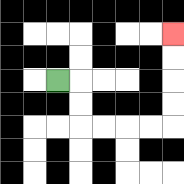{'start': '[2, 3]', 'end': '[7, 1]', 'path_directions': 'R,D,D,R,R,R,R,U,U,U,U', 'path_coordinates': '[[2, 3], [3, 3], [3, 4], [3, 5], [4, 5], [5, 5], [6, 5], [7, 5], [7, 4], [7, 3], [7, 2], [7, 1]]'}